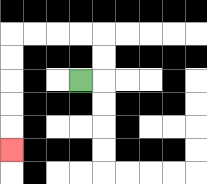{'start': '[3, 3]', 'end': '[0, 6]', 'path_directions': 'R,U,U,L,L,L,L,D,D,D,D,D', 'path_coordinates': '[[3, 3], [4, 3], [4, 2], [4, 1], [3, 1], [2, 1], [1, 1], [0, 1], [0, 2], [0, 3], [0, 4], [0, 5], [0, 6]]'}